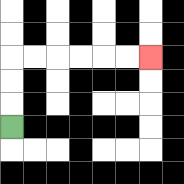{'start': '[0, 5]', 'end': '[6, 2]', 'path_directions': 'U,U,U,R,R,R,R,R,R', 'path_coordinates': '[[0, 5], [0, 4], [0, 3], [0, 2], [1, 2], [2, 2], [3, 2], [4, 2], [5, 2], [6, 2]]'}